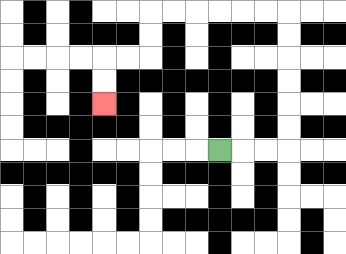{'start': '[9, 6]', 'end': '[4, 4]', 'path_directions': 'R,R,R,U,U,U,U,U,U,L,L,L,L,L,L,D,D,L,L,D,D', 'path_coordinates': '[[9, 6], [10, 6], [11, 6], [12, 6], [12, 5], [12, 4], [12, 3], [12, 2], [12, 1], [12, 0], [11, 0], [10, 0], [9, 0], [8, 0], [7, 0], [6, 0], [6, 1], [6, 2], [5, 2], [4, 2], [4, 3], [4, 4]]'}